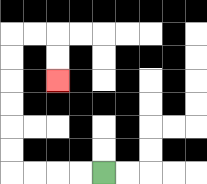{'start': '[4, 7]', 'end': '[2, 3]', 'path_directions': 'L,L,L,L,U,U,U,U,U,U,R,R,D,D', 'path_coordinates': '[[4, 7], [3, 7], [2, 7], [1, 7], [0, 7], [0, 6], [0, 5], [0, 4], [0, 3], [0, 2], [0, 1], [1, 1], [2, 1], [2, 2], [2, 3]]'}